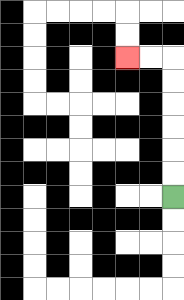{'start': '[7, 8]', 'end': '[5, 2]', 'path_directions': 'U,U,U,U,U,U,L,L', 'path_coordinates': '[[7, 8], [7, 7], [7, 6], [7, 5], [7, 4], [7, 3], [7, 2], [6, 2], [5, 2]]'}